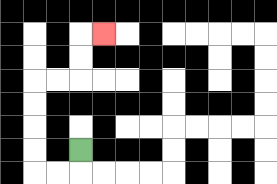{'start': '[3, 6]', 'end': '[4, 1]', 'path_directions': 'D,L,L,U,U,U,U,R,R,U,U,R', 'path_coordinates': '[[3, 6], [3, 7], [2, 7], [1, 7], [1, 6], [1, 5], [1, 4], [1, 3], [2, 3], [3, 3], [3, 2], [3, 1], [4, 1]]'}